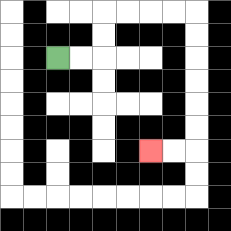{'start': '[2, 2]', 'end': '[6, 6]', 'path_directions': 'R,R,U,U,R,R,R,R,D,D,D,D,D,D,L,L', 'path_coordinates': '[[2, 2], [3, 2], [4, 2], [4, 1], [4, 0], [5, 0], [6, 0], [7, 0], [8, 0], [8, 1], [8, 2], [8, 3], [8, 4], [8, 5], [8, 6], [7, 6], [6, 6]]'}